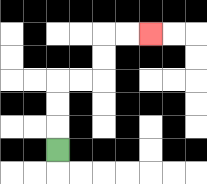{'start': '[2, 6]', 'end': '[6, 1]', 'path_directions': 'U,U,U,R,R,U,U,R,R', 'path_coordinates': '[[2, 6], [2, 5], [2, 4], [2, 3], [3, 3], [4, 3], [4, 2], [4, 1], [5, 1], [6, 1]]'}